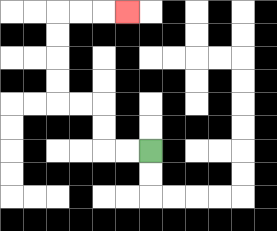{'start': '[6, 6]', 'end': '[5, 0]', 'path_directions': 'L,L,U,U,L,L,U,U,U,U,R,R,R', 'path_coordinates': '[[6, 6], [5, 6], [4, 6], [4, 5], [4, 4], [3, 4], [2, 4], [2, 3], [2, 2], [2, 1], [2, 0], [3, 0], [4, 0], [5, 0]]'}